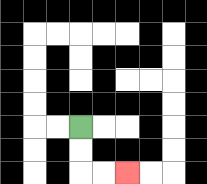{'start': '[3, 5]', 'end': '[5, 7]', 'path_directions': 'D,D,R,R', 'path_coordinates': '[[3, 5], [3, 6], [3, 7], [4, 7], [5, 7]]'}